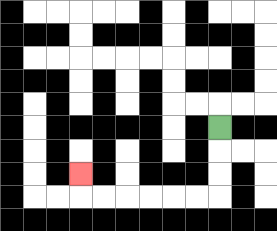{'start': '[9, 5]', 'end': '[3, 7]', 'path_directions': 'D,D,D,L,L,L,L,L,L,U', 'path_coordinates': '[[9, 5], [9, 6], [9, 7], [9, 8], [8, 8], [7, 8], [6, 8], [5, 8], [4, 8], [3, 8], [3, 7]]'}